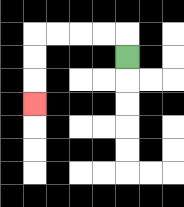{'start': '[5, 2]', 'end': '[1, 4]', 'path_directions': 'U,L,L,L,L,D,D,D', 'path_coordinates': '[[5, 2], [5, 1], [4, 1], [3, 1], [2, 1], [1, 1], [1, 2], [1, 3], [1, 4]]'}